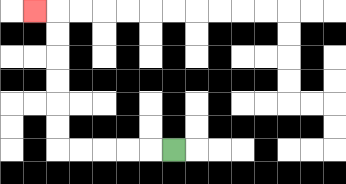{'start': '[7, 6]', 'end': '[1, 0]', 'path_directions': 'L,L,L,L,L,U,U,U,U,U,U,L', 'path_coordinates': '[[7, 6], [6, 6], [5, 6], [4, 6], [3, 6], [2, 6], [2, 5], [2, 4], [2, 3], [2, 2], [2, 1], [2, 0], [1, 0]]'}